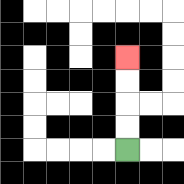{'start': '[5, 6]', 'end': '[5, 2]', 'path_directions': 'U,U,U,U', 'path_coordinates': '[[5, 6], [5, 5], [5, 4], [5, 3], [5, 2]]'}